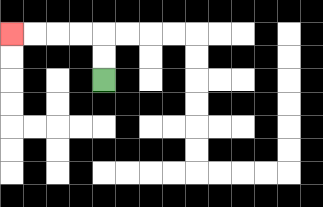{'start': '[4, 3]', 'end': '[0, 1]', 'path_directions': 'U,U,L,L,L,L', 'path_coordinates': '[[4, 3], [4, 2], [4, 1], [3, 1], [2, 1], [1, 1], [0, 1]]'}